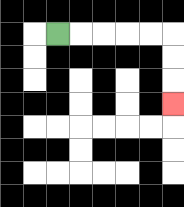{'start': '[2, 1]', 'end': '[7, 4]', 'path_directions': 'R,R,R,R,R,D,D,D', 'path_coordinates': '[[2, 1], [3, 1], [4, 1], [5, 1], [6, 1], [7, 1], [7, 2], [7, 3], [7, 4]]'}